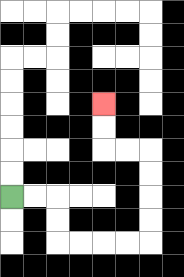{'start': '[0, 8]', 'end': '[4, 4]', 'path_directions': 'R,R,D,D,R,R,R,R,U,U,U,U,L,L,U,U', 'path_coordinates': '[[0, 8], [1, 8], [2, 8], [2, 9], [2, 10], [3, 10], [4, 10], [5, 10], [6, 10], [6, 9], [6, 8], [6, 7], [6, 6], [5, 6], [4, 6], [4, 5], [4, 4]]'}